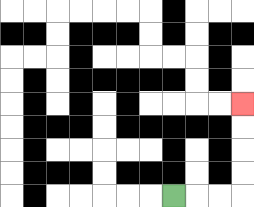{'start': '[7, 8]', 'end': '[10, 4]', 'path_directions': 'R,R,R,U,U,U,U', 'path_coordinates': '[[7, 8], [8, 8], [9, 8], [10, 8], [10, 7], [10, 6], [10, 5], [10, 4]]'}